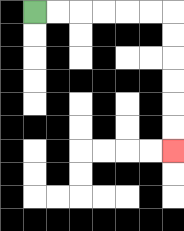{'start': '[1, 0]', 'end': '[7, 6]', 'path_directions': 'R,R,R,R,R,R,D,D,D,D,D,D', 'path_coordinates': '[[1, 0], [2, 0], [3, 0], [4, 0], [5, 0], [6, 0], [7, 0], [7, 1], [7, 2], [7, 3], [7, 4], [7, 5], [7, 6]]'}